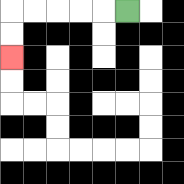{'start': '[5, 0]', 'end': '[0, 2]', 'path_directions': 'L,L,L,L,L,D,D', 'path_coordinates': '[[5, 0], [4, 0], [3, 0], [2, 0], [1, 0], [0, 0], [0, 1], [0, 2]]'}